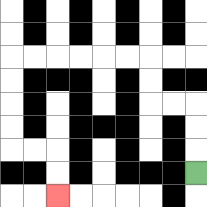{'start': '[8, 7]', 'end': '[2, 8]', 'path_directions': 'U,U,U,L,L,U,U,L,L,L,L,L,L,D,D,D,D,R,R,D,D', 'path_coordinates': '[[8, 7], [8, 6], [8, 5], [8, 4], [7, 4], [6, 4], [6, 3], [6, 2], [5, 2], [4, 2], [3, 2], [2, 2], [1, 2], [0, 2], [0, 3], [0, 4], [0, 5], [0, 6], [1, 6], [2, 6], [2, 7], [2, 8]]'}